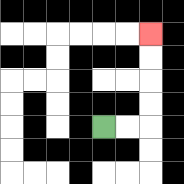{'start': '[4, 5]', 'end': '[6, 1]', 'path_directions': 'R,R,U,U,U,U', 'path_coordinates': '[[4, 5], [5, 5], [6, 5], [6, 4], [6, 3], [6, 2], [6, 1]]'}